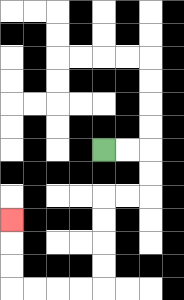{'start': '[4, 6]', 'end': '[0, 9]', 'path_directions': 'R,R,D,D,L,L,D,D,D,D,L,L,L,L,U,U,U', 'path_coordinates': '[[4, 6], [5, 6], [6, 6], [6, 7], [6, 8], [5, 8], [4, 8], [4, 9], [4, 10], [4, 11], [4, 12], [3, 12], [2, 12], [1, 12], [0, 12], [0, 11], [0, 10], [0, 9]]'}